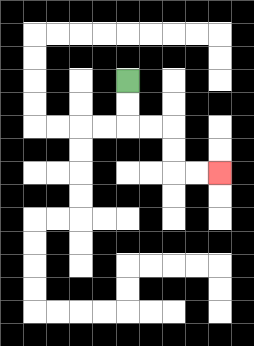{'start': '[5, 3]', 'end': '[9, 7]', 'path_directions': 'D,D,R,R,D,D,R,R', 'path_coordinates': '[[5, 3], [5, 4], [5, 5], [6, 5], [7, 5], [7, 6], [7, 7], [8, 7], [9, 7]]'}